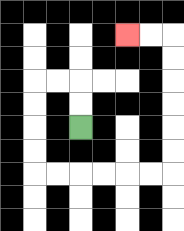{'start': '[3, 5]', 'end': '[5, 1]', 'path_directions': 'U,U,L,L,D,D,D,D,R,R,R,R,R,R,U,U,U,U,U,U,L,L', 'path_coordinates': '[[3, 5], [3, 4], [3, 3], [2, 3], [1, 3], [1, 4], [1, 5], [1, 6], [1, 7], [2, 7], [3, 7], [4, 7], [5, 7], [6, 7], [7, 7], [7, 6], [7, 5], [7, 4], [7, 3], [7, 2], [7, 1], [6, 1], [5, 1]]'}